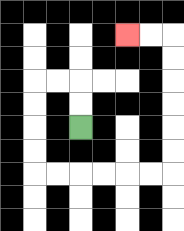{'start': '[3, 5]', 'end': '[5, 1]', 'path_directions': 'U,U,L,L,D,D,D,D,R,R,R,R,R,R,U,U,U,U,U,U,L,L', 'path_coordinates': '[[3, 5], [3, 4], [3, 3], [2, 3], [1, 3], [1, 4], [1, 5], [1, 6], [1, 7], [2, 7], [3, 7], [4, 7], [5, 7], [6, 7], [7, 7], [7, 6], [7, 5], [7, 4], [7, 3], [7, 2], [7, 1], [6, 1], [5, 1]]'}